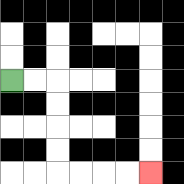{'start': '[0, 3]', 'end': '[6, 7]', 'path_directions': 'R,R,D,D,D,D,R,R,R,R', 'path_coordinates': '[[0, 3], [1, 3], [2, 3], [2, 4], [2, 5], [2, 6], [2, 7], [3, 7], [4, 7], [5, 7], [6, 7]]'}